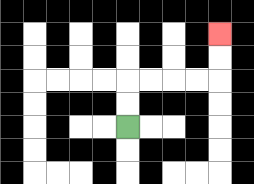{'start': '[5, 5]', 'end': '[9, 1]', 'path_directions': 'U,U,R,R,R,R,U,U', 'path_coordinates': '[[5, 5], [5, 4], [5, 3], [6, 3], [7, 3], [8, 3], [9, 3], [9, 2], [9, 1]]'}